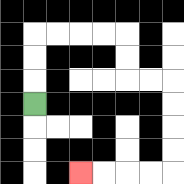{'start': '[1, 4]', 'end': '[3, 7]', 'path_directions': 'U,U,U,R,R,R,R,D,D,R,R,D,D,D,D,L,L,L,L', 'path_coordinates': '[[1, 4], [1, 3], [1, 2], [1, 1], [2, 1], [3, 1], [4, 1], [5, 1], [5, 2], [5, 3], [6, 3], [7, 3], [7, 4], [7, 5], [7, 6], [7, 7], [6, 7], [5, 7], [4, 7], [3, 7]]'}